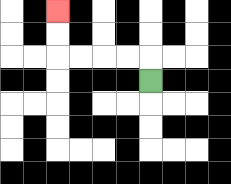{'start': '[6, 3]', 'end': '[2, 0]', 'path_directions': 'U,L,L,L,L,U,U', 'path_coordinates': '[[6, 3], [6, 2], [5, 2], [4, 2], [3, 2], [2, 2], [2, 1], [2, 0]]'}